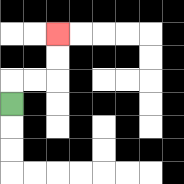{'start': '[0, 4]', 'end': '[2, 1]', 'path_directions': 'U,R,R,U,U', 'path_coordinates': '[[0, 4], [0, 3], [1, 3], [2, 3], [2, 2], [2, 1]]'}